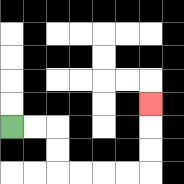{'start': '[0, 5]', 'end': '[6, 4]', 'path_directions': 'R,R,D,D,R,R,R,R,U,U,U', 'path_coordinates': '[[0, 5], [1, 5], [2, 5], [2, 6], [2, 7], [3, 7], [4, 7], [5, 7], [6, 7], [6, 6], [6, 5], [6, 4]]'}